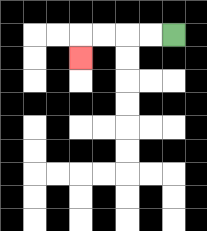{'start': '[7, 1]', 'end': '[3, 2]', 'path_directions': 'L,L,L,L,D', 'path_coordinates': '[[7, 1], [6, 1], [5, 1], [4, 1], [3, 1], [3, 2]]'}